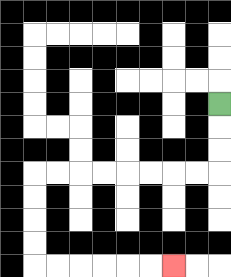{'start': '[9, 4]', 'end': '[7, 11]', 'path_directions': 'D,D,D,L,L,L,L,L,L,L,L,D,D,D,D,R,R,R,R,R,R', 'path_coordinates': '[[9, 4], [9, 5], [9, 6], [9, 7], [8, 7], [7, 7], [6, 7], [5, 7], [4, 7], [3, 7], [2, 7], [1, 7], [1, 8], [1, 9], [1, 10], [1, 11], [2, 11], [3, 11], [4, 11], [5, 11], [6, 11], [7, 11]]'}